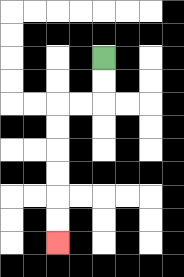{'start': '[4, 2]', 'end': '[2, 10]', 'path_directions': 'D,D,L,L,D,D,D,D,D,D', 'path_coordinates': '[[4, 2], [4, 3], [4, 4], [3, 4], [2, 4], [2, 5], [2, 6], [2, 7], [2, 8], [2, 9], [2, 10]]'}